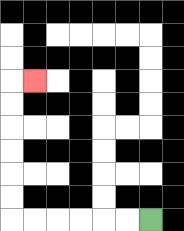{'start': '[6, 9]', 'end': '[1, 3]', 'path_directions': 'L,L,L,L,L,L,U,U,U,U,U,U,R', 'path_coordinates': '[[6, 9], [5, 9], [4, 9], [3, 9], [2, 9], [1, 9], [0, 9], [0, 8], [0, 7], [0, 6], [0, 5], [0, 4], [0, 3], [1, 3]]'}